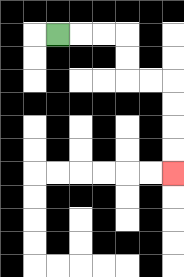{'start': '[2, 1]', 'end': '[7, 7]', 'path_directions': 'R,R,R,D,D,R,R,D,D,D,D', 'path_coordinates': '[[2, 1], [3, 1], [4, 1], [5, 1], [5, 2], [5, 3], [6, 3], [7, 3], [7, 4], [7, 5], [7, 6], [7, 7]]'}